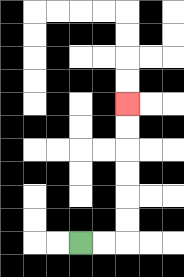{'start': '[3, 10]', 'end': '[5, 4]', 'path_directions': 'R,R,U,U,U,U,U,U', 'path_coordinates': '[[3, 10], [4, 10], [5, 10], [5, 9], [5, 8], [5, 7], [5, 6], [5, 5], [5, 4]]'}